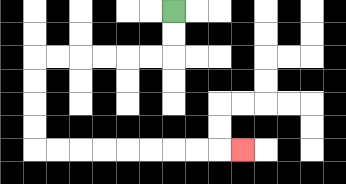{'start': '[7, 0]', 'end': '[10, 6]', 'path_directions': 'D,D,L,L,L,L,L,L,D,D,D,D,R,R,R,R,R,R,R,R,R', 'path_coordinates': '[[7, 0], [7, 1], [7, 2], [6, 2], [5, 2], [4, 2], [3, 2], [2, 2], [1, 2], [1, 3], [1, 4], [1, 5], [1, 6], [2, 6], [3, 6], [4, 6], [5, 6], [6, 6], [7, 6], [8, 6], [9, 6], [10, 6]]'}